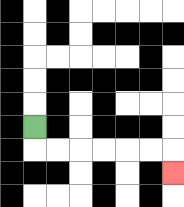{'start': '[1, 5]', 'end': '[7, 7]', 'path_directions': 'D,R,R,R,R,R,R,D', 'path_coordinates': '[[1, 5], [1, 6], [2, 6], [3, 6], [4, 6], [5, 6], [6, 6], [7, 6], [7, 7]]'}